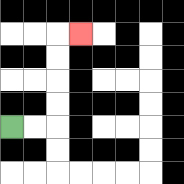{'start': '[0, 5]', 'end': '[3, 1]', 'path_directions': 'R,R,U,U,U,U,R', 'path_coordinates': '[[0, 5], [1, 5], [2, 5], [2, 4], [2, 3], [2, 2], [2, 1], [3, 1]]'}